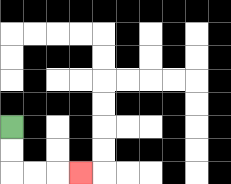{'start': '[0, 5]', 'end': '[3, 7]', 'path_directions': 'D,D,R,R,R', 'path_coordinates': '[[0, 5], [0, 6], [0, 7], [1, 7], [2, 7], [3, 7]]'}